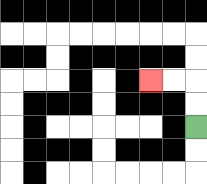{'start': '[8, 5]', 'end': '[6, 3]', 'path_directions': 'U,U,L,L', 'path_coordinates': '[[8, 5], [8, 4], [8, 3], [7, 3], [6, 3]]'}